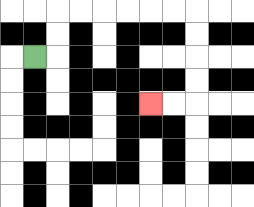{'start': '[1, 2]', 'end': '[6, 4]', 'path_directions': 'R,U,U,R,R,R,R,R,R,D,D,D,D,L,L', 'path_coordinates': '[[1, 2], [2, 2], [2, 1], [2, 0], [3, 0], [4, 0], [5, 0], [6, 0], [7, 0], [8, 0], [8, 1], [8, 2], [8, 3], [8, 4], [7, 4], [6, 4]]'}